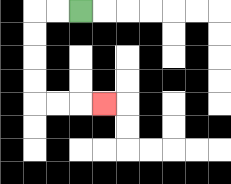{'start': '[3, 0]', 'end': '[4, 4]', 'path_directions': 'L,L,D,D,D,D,R,R,R', 'path_coordinates': '[[3, 0], [2, 0], [1, 0], [1, 1], [1, 2], [1, 3], [1, 4], [2, 4], [3, 4], [4, 4]]'}